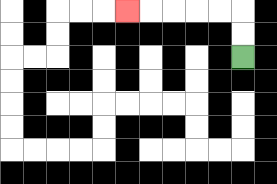{'start': '[10, 2]', 'end': '[5, 0]', 'path_directions': 'U,U,L,L,L,L,L', 'path_coordinates': '[[10, 2], [10, 1], [10, 0], [9, 0], [8, 0], [7, 0], [6, 0], [5, 0]]'}